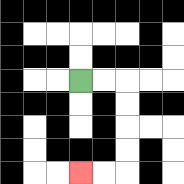{'start': '[3, 3]', 'end': '[3, 7]', 'path_directions': 'R,R,D,D,D,D,L,L', 'path_coordinates': '[[3, 3], [4, 3], [5, 3], [5, 4], [5, 5], [5, 6], [5, 7], [4, 7], [3, 7]]'}